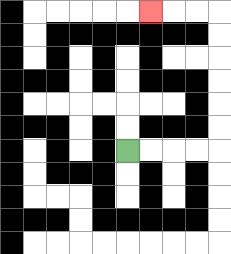{'start': '[5, 6]', 'end': '[6, 0]', 'path_directions': 'R,R,R,R,U,U,U,U,U,U,L,L,L', 'path_coordinates': '[[5, 6], [6, 6], [7, 6], [8, 6], [9, 6], [9, 5], [9, 4], [9, 3], [9, 2], [9, 1], [9, 0], [8, 0], [7, 0], [6, 0]]'}